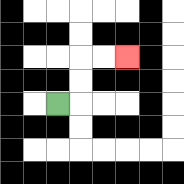{'start': '[2, 4]', 'end': '[5, 2]', 'path_directions': 'R,U,U,R,R', 'path_coordinates': '[[2, 4], [3, 4], [3, 3], [3, 2], [4, 2], [5, 2]]'}